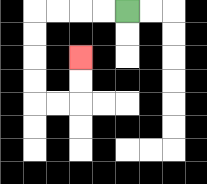{'start': '[5, 0]', 'end': '[3, 2]', 'path_directions': 'L,L,L,L,D,D,D,D,R,R,U,U', 'path_coordinates': '[[5, 0], [4, 0], [3, 0], [2, 0], [1, 0], [1, 1], [1, 2], [1, 3], [1, 4], [2, 4], [3, 4], [3, 3], [3, 2]]'}